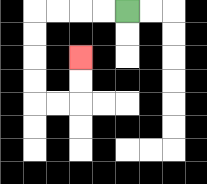{'start': '[5, 0]', 'end': '[3, 2]', 'path_directions': 'L,L,L,L,D,D,D,D,R,R,U,U', 'path_coordinates': '[[5, 0], [4, 0], [3, 0], [2, 0], [1, 0], [1, 1], [1, 2], [1, 3], [1, 4], [2, 4], [3, 4], [3, 3], [3, 2]]'}